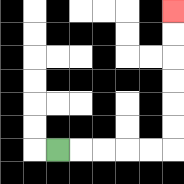{'start': '[2, 6]', 'end': '[7, 0]', 'path_directions': 'R,R,R,R,R,U,U,U,U,U,U', 'path_coordinates': '[[2, 6], [3, 6], [4, 6], [5, 6], [6, 6], [7, 6], [7, 5], [7, 4], [7, 3], [7, 2], [7, 1], [7, 0]]'}